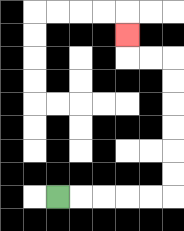{'start': '[2, 8]', 'end': '[5, 1]', 'path_directions': 'R,R,R,R,R,U,U,U,U,U,U,L,L,U', 'path_coordinates': '[[2, 8], [3, 8], [4, 8], [5, 8], [6, 8], [7, 8], [7, 7], [7, 6], [7, 5], [7, 4], [7, 3], [7, 2], [6, 2], [5, 2], [5, 1]]'}